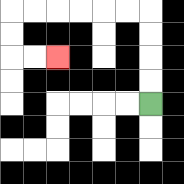{'start': '[6, 4]', 'end': '[2, 2]', 'path_directions': 'U,U,U,U,L,L,L,L,L,L,D,D,R,R', 'path_coordinates': '[[6, 4], [6, 3], [6, 2], [6, 1], [6, 0], [5, 0], [4, 0], [3, 0], [2, 0], [1, 0], [0, 0], [0, 1], [0, 2], [1, 2], [2, 2]]'}